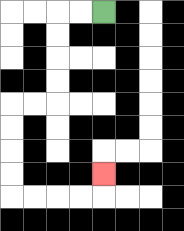{'start': '[4, 0]', 'end': '[4, 7]', 'path_directions': 'L,L,D,D,D,D,L,L,D,D,D,D,R,R,R,R,U', 'path_coordinates': '[[4, 0], [3, 0], [2, 0], [2, 1], [2, 2], [2, 3], [2, 4], [1, 4], [0, 4], [0, 5], [0, 6], [0, 7], [0, 8], [1, 8], [2, 8], [3, 8], [4, 8], [4, 7]]'}